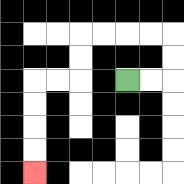{'start': '[5, 3]', 'end': '[1, 7]', 'path_directions': 'R,R,U,U,L,L,L,L,D,D,L,L,D,D,D,D', 'path_coordinates': '[[5, 3], [6, 3], [7, 3], [7, 2], [7, 1], [6, 1], [5, 1], [4, 1], [3, 1], [3, 2], [3, 3], [2, 3], [1, 3], [1, 4], [1, 5], [1, 6], [1, 7]]'}